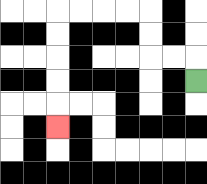{'start': '[8, 3]', 'end': '[2, 5]', 'path_directions': 'U,L,L,U,U,L,L,L,L,D,D,D,D,D', 'path_coordinates': '[[8, 3], [8, 2], [7, 2], [6, 2], [6, 1], [6, 0], [5, 0], [4, 0], [3, 0], [2, 0], [2, 1], [2, 2], [2, 3], [2, 4], [2, 5]]'}